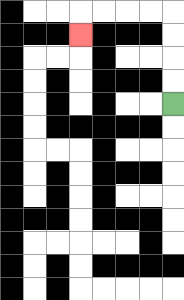{'start': '[7, 4]', 'end': '[3, 1]', 'path_directions': 'U,U,U,U,L,L,L,L,D', 'path_coordinates': '[[7, 4], [7, 3], [7, 2], [7, 1], [7, 0], [6, 0], [5, 0], [4, 0], [3, 0], [3, 1]]'}